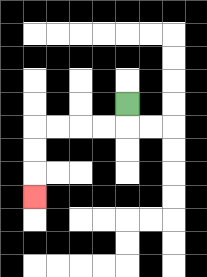{'start': '[5, 4]', 'end': '[1, 8]', 'path_directions': 'D,L,L,L,L,D,D,D', 'path_coordinates': '[[5, 4], [5, 5], [4, 5], [3, 5], [2, 5], [1, 5], [1, 6], [1, 7], [1, 8]]'}